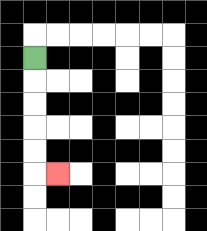{'start': '[1, 2]', 'end': '[2, 7]', 'path_directions': 'D,D,D,D,D,R', 'path_coordinates': '[[1, 2], [1, 3], [1, 4], [1, 5], [1, 6], [1, 7], [2, 7]]'}